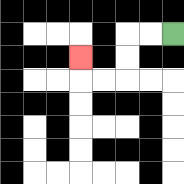{'start': '[7, 1]', 'end': '[3, 2]', 'path_directions': 'L,L,D,D,L,L,U', 'path_coordinates': '[[7, 1], [6, 1], [5, 1], [5, 2], [5, 3], [4, 3], [3, 3], [3, 2]]'}